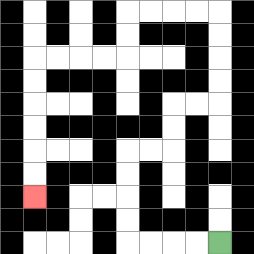{'start': '[9, 10]', 'end': '[1, 8]', 'path_directions': 'L,L,L,L,U,U,U,U,R,R,U,U,R,R,U,U,U,U,L,L,L,L,D,D,L,L,L,L,D,D,D,D,D,D', 'path_coordinates': '[[9, 10], [8, 10], [7, 10], [6, 10], [5, 10], [5, 9], [5, 8], [5, 7], [5, 6], [6, 6], [7, 6], [7, 5], [7, 4], [8, 4], [9, 4], [9, 3], [9, 2], [9, 1], [9, 0], [8, 0], [7, 0], [6, 0], [5, 0], [5, 1], [5, 2], [4, 2], [3, 2], [2, 2], [1, 2], [1, 3], [1, 4], [1, 5], [1, 6], [1, 7], [1, 8]]'}